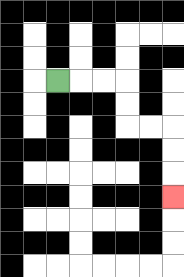{'start': '[2, 3]', 'end': '[7, 8]', 'path_directions': 'R,R,R,D,D,R,R,D,D,D', 'path_coordinates': '[[2, 3], [3, 3], [4, 3], [5, 3], [5, 4], [5, 5], [6, 5], [7, 5], [7, 6], [7, 7], [7, 8]]'}